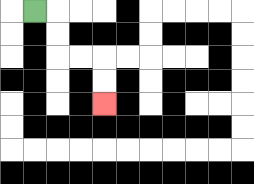{'start': '[1, 0]', 'end': '[4, 4]', 'path_directions': 'R,D,D,R,R,D,D', 'path_coordinates': '[[1, 0], [2, 0], [2, 1], [2, 2], [3, 2], [4, 2], [4, 3], [4, 4]]'}